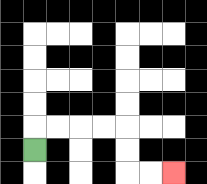{'start': '[1, 6]', 'end': '[7, 7]', 'path_directions': 'U,R,R,R,R,D,D,R,R', 'path_coordinates': '[[1, 6], [1, 5], [2, 5], [3, 5], [4, 5], [5, 5], [5, 6], [5, 7], [6, 7], [7, 7]]'}